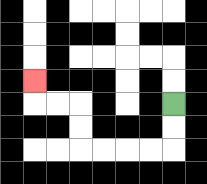{'start': '[7, 4]', 'end': '[1, 3]', 'path_directions': 'D,D,L,L,L,L,U,U,L,L,U', 'path_coordinates': '[[7, 4], [7, 5], [7, 6], [6, 6], [5, 6], [4, 6], [3, 6], [3, 5], [3, 4], [2, 4], [1, 4], [1, 3]]'}